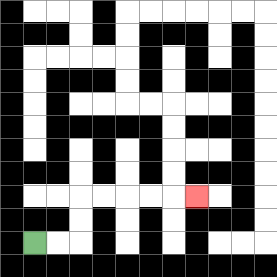{'start': '[1, 10]', 'end': '[8, 8]', 'path_directions': 'R,R,U,U,R,R,R,R,R', 'path_coordinates': '[[1, 10], [2, 10], [3, 10], [3, 9], [3, 8], [4, 8], [5, 8], [6, 8], [7, 8], [8, 8]]'}